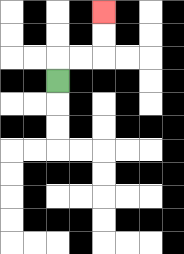{'start': '[2, 3]', 'end': '[4, 0]', 'path_directions': 'U,R,R,U,U', 'path_coordinates': '[[2, 3], [2, 2], [3, 2], [4, 2], [4, 1], [4, 0]]'}